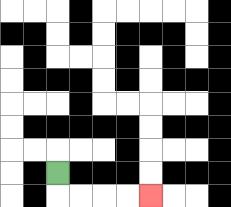{'start': '[2, 7]', 'end': '[6, 8]', 'path_directions': 'D,R,R,R,R', 'path_coordinates': '[[2, 7], [2, 8], [3, 8], [4, 8], [5, 8], [6, 8]]'}